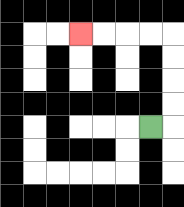{'start': '[6, 5]', 'end': '[3, 1]', 'path_directions': 'R,U,U,U,U,L,L,L,L', 'path_coordinates': '[[6, 5], [7, 5], [7, 4], [7, 3], [7, 2], [7, 1], [6, 1], [5, 1], [4, 1], [3, 1]]'}